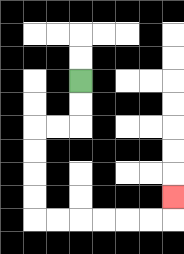{'start': '[3, 3]', 'end': '[7, 8]', 'path_directions': 'D,D,L,L,D,D,D,D,R,R,R,R,R,R,U', 'path_coordinates': '[[3, 3], [3, 4], [3, 5], [2, 5], [1, 5], [1, 6], [1, 7], [1, 8], [1, 9], [2, 9], [3, 9], [4, 9], [5, 9], [6, 9], [7, 9], [7, 8]]'}